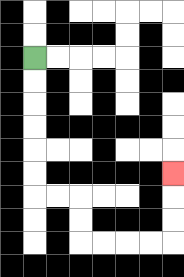{'start': '[1, 2]', 'end': '[7, 7]', 'path_directions': 'D,D,D,D,D,D,R,R,D,D,R,R,R,R,U,U,U', 'path_coordinates': '[[1, 2], [1, 3], [1, 4], [1, 5], [1, 6], [1, 7], [1, 8], [2, 8], [3, 8], [3, 9], [3, 10], [4, 10], [5, 10], [6, 10], [7, 10], [7, 9], [7, 8], [7, 7]]'}